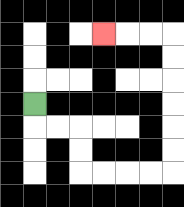{'start': '[1, 4]', 'end': '[4, 1]', 'path_directions': 'D,R,R,D,D,R,R,R,R,U,U,U,U,U,U,L,L,L', 'path_coordinates': '[[1, 4], [1, 5], [2, 5], [3, 5], [3, 6], [3, 7], [4, 7], [5, 7], [6, 7], [7, 7], [7, 6], [7, 5], [7, 4], [7, 3], [7, 2], [7, 1], [6, 1], [5, 1], [4, 1]]'}